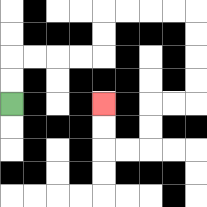{'start': '[0, 4]', 'end': '[4, 4]', 'path_directions': 'U,U,R,R,R,R,U,U,R,R,R,R,D,D,D,D,L,L,D,D,L,L,U,U', 'path_coordinates': '[[0, 4], [0, 3], [0, 2], [1, 2], [2, 2], [3, 2], [4, 2], [4, 1], [4, 0], [5, 0], [6, 0], [7, 0], [8, 0], [8, 1], [8, 2], [8, 3], [8, 4], [7, 4], [6, 4], [6, 5], [6, 6], [5, 6], [4, 6], [4, 5], [4, 4]]'}